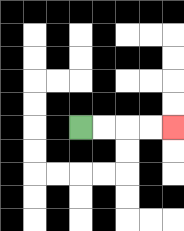{'start': '[3, 5]', 'end': '[7, 5]', 'path_directions': 'R,R,R,R', 'path_coordinates': '[[3, 5], [4, 5], [5, 5], [6, 5], [7, 5]]'}